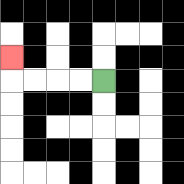{'start': '[4, 3]', 'end': '[0, 2]', 'path_directions': 'L,L,L,L,U', 'path_coordinates': '[[4, 3], [3, 3], [2, 3], [1, 3], [0, 3], [0, 2]]'}